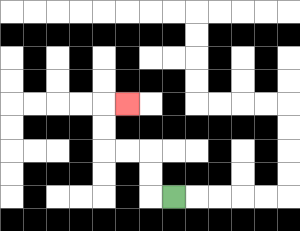{'start': '[7, 8]', 'end': '[5, 4]', 'path_directions': 'L,U,U,L,L,U,U,R', 'path_coordinates': '[[7, 8], [6, 8], [6, 7], [6, 6], [5, 6], [4, 6], [4, 5], [4, 4], [5, 4]]'}